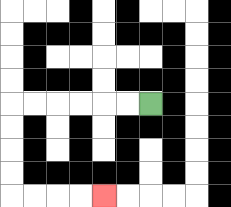{'start': '[6, 4]', 'end': '[4, 8]', 'path_directions': 'L,L,L,L,L,L,D,D,D,D,R,R,R,R', 'path_coordinates': '[[6, 4], [5, 4], [4, 4], [3, 4], [2, 4], [1, 4], [0, 4], [0, 5], [0, 6], [0, 7], [0, 8], [1, 8], [2, 8], [3, 8], [4, 8]]'}